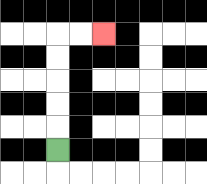{'start': '[2, 6]', 'end': '[4, 1]', 'path_directions': 'U,U,U,U,U,R,R', 'path_coordinates': '[[2, 6], [2, 5], [2, 4], [2, 3], [2, 2], [2, 1], [3, 1], [4, 1]]'}